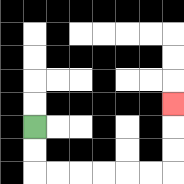{'start': '[1, 5]', 'end': '[7, 4]', 'path_directions': 'D,D,R,R,R,R,R,R,U,U,U', 'path_coordinates': '[[1, 5], [1, 6], [1, 7], [2, 7], [3, 7], [4, 7], [5, 7], [6, 7], [7, 7], [7, 6], [7, 5], [7, 4]]'}